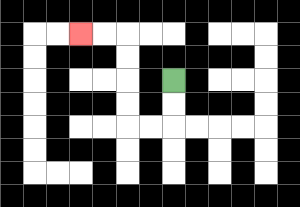{'start': '[7, 3]', 'end': '[3, 1]', 'path_directions': 'D,D,L,L,U,U,U,U,L,L', 'path_coordinates': '[[7, 3], [7, 4], [7, 5], [6, 5], [5, 5], [5, 4], [5, 3], [5, 2], [5, 1], [4, 1], [3, 1]]'}